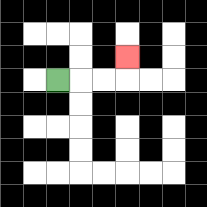{'start': '[2, 3]', 'end': '[5, 2]', 'path_directions': 'R,R,R,U', 'path_coordinates': '[[2, 3], [3, 3], [4, 3], [5, 3], [5, 2]]'}